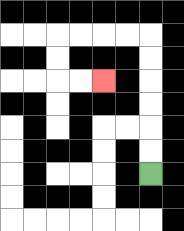{'start': '[6, 7]', 'end': '[4, 3]', 'path_directions': 'U,U,U,U,U,U,L,L,L,L,D,D,R,R', 'path_coordinates': '[[6, 7], [6, 6], [6, 5], [6, 4], [6, 3], [6, 2], [6, 1], [5, 1], [4, 1], [3, 1], [2, 1], [2, 2], [2, 3], [3, 3], [4, 3]]'}